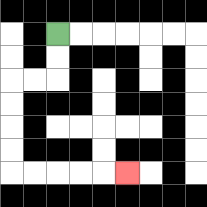{'start': '[2, 1]', 'end': '[5, 7]', 'path_directions': 'D,D,L,L,D,D,D,D,R,R,R,R,R', 'path_coordinates': '[[2, 1], [2, 2], [2, 3], [1, 3], [0, 3], [0, 4], [0, 5], [0, 6], [0, 7], [1, 7], [2, 7], [3, 7], [4, 7], [5, 7]]'}